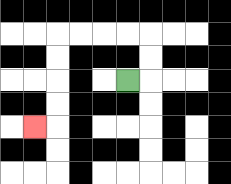{'start': '[5, 3]', 'end': '[1, 5]', 'path_directions': 'R,U,U,L,L,L,L,D,D,D,D,L', 'path_coordinates': '[[5, 3], [6, 3], [6, 2], [6, 1], [5, 1], [4, 1], [3, 1], [2, 1], [2, 2], [2, 3], [2, 4], [2, 5], [1, 5]]'}